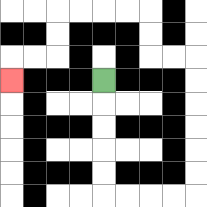{'start': '[4, 3]', 'end': '[0, 3]', 'path_directions': 'D,D,D,D,D,R,R,R,R,U,U,U,U,U,U,L,L,U,U,L,L,L,L,D,D,L,L,D', 'path_coordinates': '[[4, 3], [4, 4], [4, 5], [4, 6], [4, 7], [4, 8], [5, 8], [6, 8], [7, 8], [8, 8], [8, 7], [8, 6], [8, 5], [8, 4], [8, 3], [8, 2], [7, 2], [6, 2], [6, 1], [6, 0], [5, 0], [4, 0], [3, 0], [2, 0], [2, 1], [2, 2], [1, 2], [0, 2], [0, 3]]'}